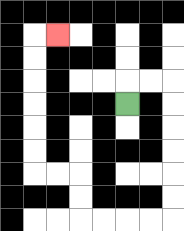{'start': '[5, 4]', 'end': '[2, 1]', 'path_directions': 'U,R,R,D,D,D,D,D,D,L,L,L,L,U,U,L,L,U,U,U,U,U,U,R', 'path_coordinates': '[[5, 4], [5, 3], [6, 3], [7, 3], [7, 4], [7, 5], [7, 6], [7, 7], [7, 8], [7, 9], [6, 9], [5, 9], [4, 9], [3, 9], [3, 8], [3, 7], [2, 7], [1, 7], [1, 6], [1, 5], [1, 4], [1, 3], [1, 2], [1, 1], [2, 1]]'}